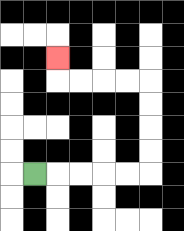{'start': '[1, 7]', 'end': '[2, 2]', 'path_directions': 'R,R,R,R,R,U,U,U,U,L,L,L,L,U', 'path_coordinates': '[[1, 7], [2, 7], [3, 7], [4, 7], [5, 7], [6, 7], [6, 6], [6, 5], [6, 4], [6, 3], [5, 3], [4, 3], [3, 3], [2, 3], [2, 2]]'}